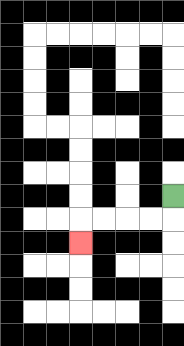{'start': '[7, 8]', 'end': '[3, 10]', 'path_directions': 'D,L,L,L,L,D', 'path_coordinates': '[[7, 8], [7, 9], [6, 9], [5, 9], [4, 9], [3, 9], [3, 10]]'}